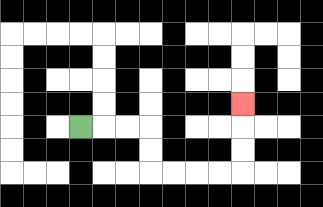{'start': '[3, 5]', 'end': '[10, 4]', 'path_directions': 'R,R,R,D,D,R,R,R,R,U,U,U', 'path_coordinates': '[[3, 5], [4, 5], [5, 5], [6, 5], [6, 6], [6, 7], [7, 7], [8, 7], [9, 7], [10, 7], [10, 6], [10, 5], [10, 4]]'}